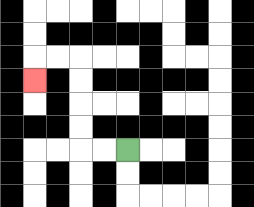{'start': '[5, 6]', 'end': '[1, 3]', 'path_directions': 'L,L,U,U,U,U,L,L,D', 'path_coordinates': '[[5, 6], [4, 6], [3, 6], [3, 5], [3, 4], [3, 3], [3, 2], [2, 2], [1, 2], [1, 3]]'}